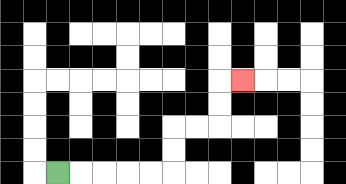{'start': '[2, 7]', 'end': '[10, 3]', 'path_directions': 'R,R,R,R,R,U,U,R,R,U,U,R', 'path_coordinates': '[[2, 7], [3, 7], [4, 7], [5, 7], [6, 7], [7, 7], [7, 6], [7, 5], [8, 5], [9, 5], [9, 4], [9, 3], [10, 3]]'}